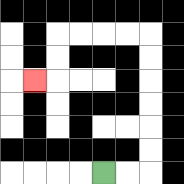{'start': '[4, 7]', 'end': '[1, 3]', 'path_directions': 'R,R,U,U,U,U,U,U,L,L,L,L,D,D,L', 'path_coordinates': '[[4, 7], [5, 7], [6, 7], [6, 6], [6, 5], [6, 4], [6, 3], [6, 2], [6, 1], [5, 1], [4, 1], [3, 1], [2, 1], [2, 2], [2, 3], [1, 3]]'}